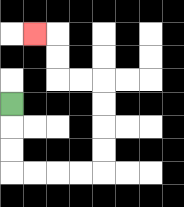{'start': '[0, 4]', 'end': '[1, 1]', 'path_directions': 'D,D,D,R,R,R,R,U,U,U,U,L,L,U,U,L', 'path_coordinates': '[[0, 4], [0, 5], [0, 6], [0, 7], [1, 7], [2, 7], [3, 7], [4, 7], [4, 6], [4, 5], [4, 4], [4, 3], [3, 3], [2, 3], [2, 2], [2, 1], [1, 1]]'}